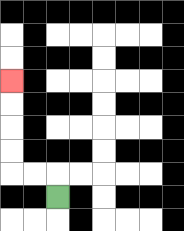{'start': '[2, 8]', 'end': '[0, 3]', 'path_directions': 'U,L,L,U,U,U,U', 'path_coordinates': '[[2, 8], [2, 7], [1, 7], [0, 7], [0, 6], [0, 5], [0, 4], [0, 3]]'}